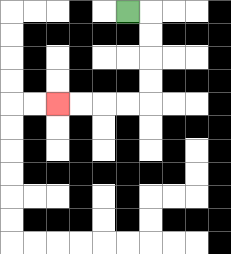{'start': '[5, 0]', 'end': '[2, 4]', 'path_directions': 'R,D,D,D,D,L,L,L,L', 'path_coordinates': '[[5, 0], [6, 0], [6, 1], [6, 2], [6, 3], [6, 4], [5, 4], [4, 4], [3, 4], [2, 4]]'}